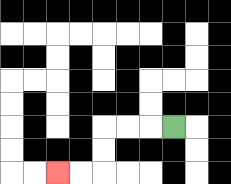{'start': '[7, 5]', 'end': '[2, 7]', 'path_directions': 'L,L,L,D,D,L,L', 'path_coordinates': '[[7, 5], [6, 5], [5, 5], [4, 5], [4, 6], [4, 7], [3, 7], [2, 7]]'}